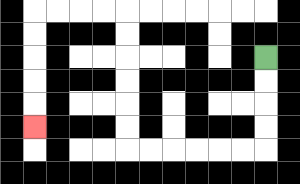{'start': '[11, 2]', 'end': '[1, 5]', 'path_directions': 'D,D,D,D,L,L,L,L,L,L,U,U,U,U,U,U,L,L,L,L,D,D,D,D,D', 'path_coordinates': '[[11, 2], [11, 3], [11, 4], [11, 5], [11, 6], [10, 6], [9, 6], [8, 6], [7, 6], [6, 6], [5, 6], [5, 5], [5, 4], [5, 3], [5, 2], [5, 1], [5, 0], [4, 0], [3, 0], [2, 0], [1, 0], [1, 1], [1, 2], [1, 3], [1, 4], [1, 5]]'}